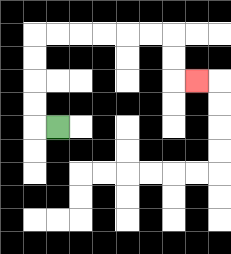{'start': '[2, 5]', 'end': '[8, 3]', 'path_directions': 'L,U,U,U,U,R,R,R,R,R,R,D,D,R', 'path_coordinates': '[[2, 5], [1, 5], [1, 4], [1, 3], [1, 2], [1, 1], [2, 1], [3, 1], [4, 1], [5, 1], [6, 1], [7, 1], [7, 2], [7, 3], [8, 3]]'}